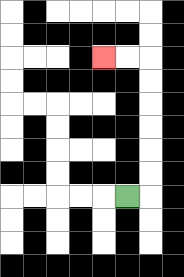{'start': '[5, 8]', 'end': '[4, 2]', 'path_directions': 'R,U,U,U,U,U,U,L,L', 'path_coordinates': '[[5, 8], [6, 8], [6, 7], [6, 6], [6, 5], [6, 4], [6, 3], [6, 2], [5, 2], [4, 2]]'}